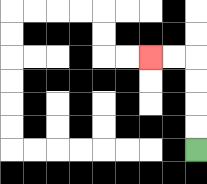{'start': '[8, 6]', 'end': '[6, 2]', 'path_directions': 'U,U,U,U,L,L', 'path_coordinates': '[[8, 6], [8, 5], [8, 4], [8, 3], [8, 2], [7, 2], [6, 2]]'}